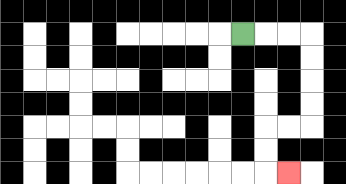{'start': '[10, 1]', 'end': '[12, 7]', 'path_directions': 'R,R,R,D,D,D,D,L,L,D,D,R', 'path_coordinates': '[[10, 1], [11, 1], [12, 1], [13, 1], [13, 2], [13, 3], [13, 4], [13, 5], [12, 5], [11, 5], [11, 6], [11, 7], [12, 7]]'}